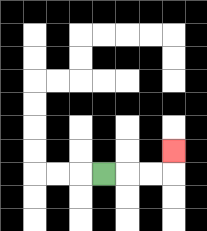{'start': '[4, 7]', 'end': '[7, 6]', 'path_directions': 'R,R,R,U', 'path_coordinates': '[[4, 7], [5, 7], [6, 7], [7, 7], [7, 6]]'}